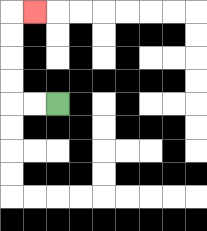{'start': '[2, 4]', 'end': '[1, 0]', 'path_directions': 'L,L,U,U,U,U,R', 'path_coordinates': '[[2, 4], [1, 4], [0, 4], [0, 3], [0, 2], [0, 1], [0, 0], [1, 0]]'}